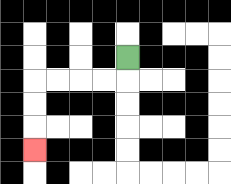{'start': '[5, 2]', 'end': '[1, 6]', 'path_directions': 'D,L,L,L,L,D,D,D', 'path_coordinates': '[[5, 2], [5, 3], [4, 3], [3, 3], [2, 3], [1, 3], [1, 4], [1, 5], [1, 6]]'}